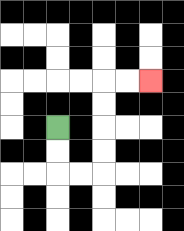{'start': '[2, 5]', 'end': '[6, 3]', 'path_directions': 'D,D,R,R,U,U,U,U,R,R', 'path_coordinates': '[[2, 5], [2, 6], [2, 7], [3, 7], [4, 7], [4, 6], [4, 5], [4, 4], [4, 3], [5, 3], [6, 3]]'}